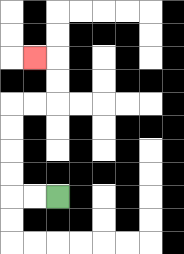{'start': '[2, 8]', 'end': '[1, 2]', 'path_directions': 'L,L,U,U,U,U,R,R,U,U,L', 'path_coordinates': '[[2, 8], [1, 8], [0, 8], [0, 7], [0, 6], [0, 5], [0, 4], [1, 4], [2, 4], [2, 3], [2, 2], [1, 2]]'}